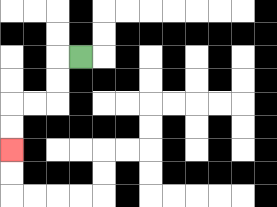{'start': '[3, 2]', 'end': '[0, 6]', 'path_directions': 'L,D,D,L,L,D,D', 'path_coordinates': '[[3, 2], [2, 2], [2, 3], [2, 4], [1, 4], [0, 4], [0, 5], [0, 6]]'}